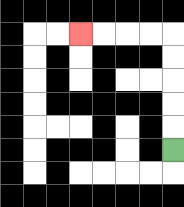{'start': '[7, 6]', 'end': '[3, 1]', 'path_directions': 'U,U,U,U,U,L,L,L,L', 'path_coordinates': '[[7, 6], [7, 5], [7, 4], [7, 3], [7, 2], [7, 1], [6, 1], [5, 1], [4, 1], [3, 1]]'}